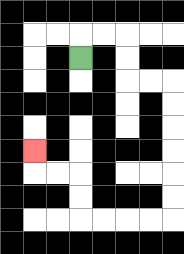{'start': '[3, 2]', 'end': '[1, 6]', 'path_directions': 'U,R,R,D,D,R,R,D,D,D,D,D,D,L,L,L,L,U,U,L,L,U', 'path_coordinates': '[[3, 2], [3, 1], [4, 1], [5, 1], [5, 2], [5, 3], [6, 3], [7, 3], [7, 4], [7, 5], [7, 6], [7, 7], [7, 8], [7, 9], [6, 9], [5, 9], [4, 9], [3, 9], [3, 8], [3, 7], [2, 7], [1, 7], [1, 6]]'}